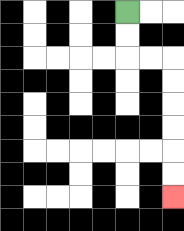{'start': '[5, 0]', 'end': '[7, 8]', 'path_directions': 'D,D,R,R,D,D,D,D,D,D', 'path_coordinates': '[[5, 0], [5, 1], [5, 2], [6, 2], [7, 2], [7, 3], [7, 4], [7, 5], [7, 6], [7, 7], [7, 8]]'}